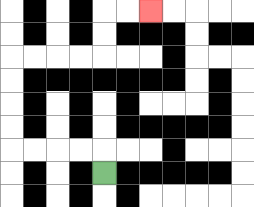{'start': '[4, 7]', 'end': '[6, 0]', 'path_directions': 'U,L,L,L,L,U,U,U,U,R,R,R,R,U,U,R,R', 'path_coordinates': '[[4, 7], [4, 6], [3, 6], [2, 6], [1, 6], [0, 6], [0, 5], [0, 4], [0, 3], [0, 2], [1, 2], [2, 2], [3, 2], [4, 2], [4, 1], [4, 0], [5, 0], [6, 0]]'}